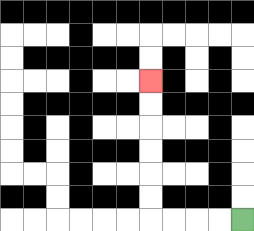{'start': '[10, 9]', 'end': '[6, 3]', 'path_directions': 'L,L,L,L,U,U,U,U,U,U', 'path_coordinates': '[[10, 9], [9, 9], [8, 9], [7, 9], [6, 9], [6, 8], [6, 7], [6, 6], [6, 5], [6, 4], [6, 3]]'}